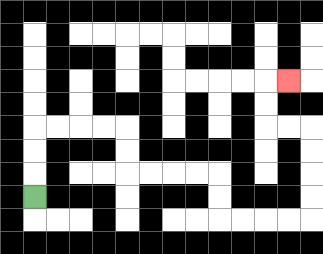{'start': '[1, 8]', 'end': '[12, 3]', 'path_directions': 'U,U,U,R,R,R,R,D,D,R,R,R,R,D,D,R,R,R,R,U,U,U,U,L,L,U,U,R', 'path_coordinates': '[[1, 8], [1, 7], [1, 6], [1, 5], [2, 5], [3, 5], [4, 5], [5, 5], [5, 6], [5, 7], [6, 7], [7, 7], [8, 7], [9, 7], [9, 8], [9, 9], [10, 9], [11, 9], [12, 9], [13, 9], [13, 8], [13, 7], [13, 6], [13, 5], [12, 5], [11, 5], [11, 4], [11, 3], [12, 3]]'}